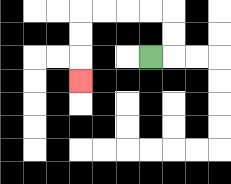{'start': '[6, 2]', 'end': '[3, 3]', 'path_directions': 'R,U,U,L,L,L,L,D,D,D', 'path_coordinates': '[[6, 2], [7, 2], [7, 1], [7, 0], [6, 0], [5, 0], [4, 0], [3, 0], [3, 1], [3, 2], [3, 3]]'}